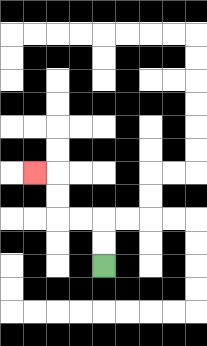{'start': '[4, 11]', 'end': '[1, 7]', 'path_directions': 'U,U,L,L,U,U,L', 'path_coordinates': '[[4, 11], [4, 10], [4, 9], [3, 9], [2, 9], [2, 8], [2, 7], [1, 7]]'}